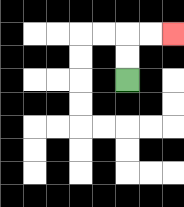{'start': '[5, 3]', 'end': '[7, 1]', 'path_directions': 'U,U,R,R', 'path_coordinates': '[[5, 3], [5, 2], [5, 1], [6, 1], [7, 1]]'}